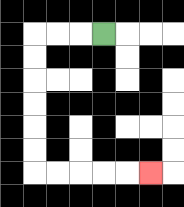{'start': '[4, 1]', 'end': '[6, 7]', 'path_directions': 'L,L,L,D,D,D,D,D,D,R,R,R,R,R', 'path_coordinates': '[[4, 1], [3, 1], [2, 1], [1, 1], [1, 2], [1, 3], [1, 4], [1, 5], [1, 6], [1, 7], [2, 7], [3, 7], [4, 7], [5, 7], [6, 7]]'}